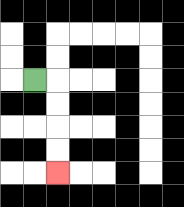{'start': '[1, 3]', 'end': '[2, 7]', 'path_directions': 'R,D,D,D,D', 'path_coordinates': '[[1, 3], [2, 3], [2, 4], [2, 5], [2, 6], [2, 7]]'}